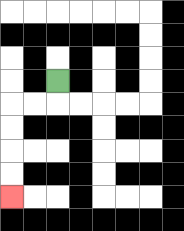{'start': '[2, 3]', 'end': '[0, 8]', 'path_directions': 'D,L,L,D,D,D,D', 'path_coordinates': '[[2, 3], [2, 4], [1, 4], [0, 4], [0, 5], [0, 6], [0, 7], [0, 8]]'}